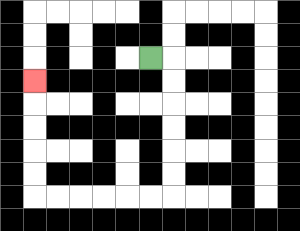{'start': '[6, 2]', 'end': '[1, 3]', 'path_directions': 'R,D,D,D,D,D,D,L,L,L,L,L,L,U,U,U,U,U', 'path_coordinates': '[[6, 2], [7, 2], [7, 3], [7, 4], [7, 5], [7, 6], [7, 7], [7, 8], [6, 8], [5, 8], [4, 8], [3, 8], [2, 8], [1, 8], [1, 7], [1, 6], [1, 5], [1, 4], [1, 3]]'}